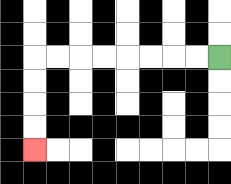{'start': '[9, 2]', 'end': '[1, 6]', 'path_directions': 'L,L,L,L,L,L,L,L,D,D,D,D', 'path_coordinates': '[[9, 2], [8, 2], [7, 2], [6, 2], [5, 2], [4, 2], [3, 2], [2, 2], [1, 2], [1, 3], [1, 4], [1, 5], [1, 6]]'}